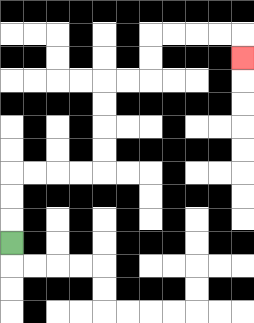{'start': '[0, 10]', 'end': '[10, 2]', 'path_directions': 'U,U,U,R,R,R,R,U,U,U,U,R,R,U,U,R,R,R,R,D', 'path_coordinates': '[[0, 10], [0, 9], [0, 8], [0, 7], [1, 7], [2, 7], [3, 7], [4, 7], [4, 6], [4, 5], [4, 4], [4, 3], [5, 3], [6, 3], [6, 2], [6, 1], [7, 1], [8, 1], [9, 1], [10, 1], [10, 2]]'}